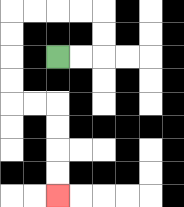{'start': '[2, 2]', 'end': '[2, 8]', 'path_directions': 'R,R,U,U,L,L,L,L,D,D,D,D,R,R,D,D,D,D', 'path_coordinates': '[[2, 2], [3, 2], [4, 2], [4, 1], [4, 0], [3, 0], [2, 0], [1, 0], [0, 0], [0, 1], [0, 2], [0, 3], [0, 4], [1, 4], [2, 4], [2, 5], [2, 6], [2, 7], [2, 8]]'}